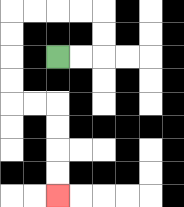{'start': '[2, 2]', 'end': '[2, 8]', 'path_directions': 'R,R,U,U,L,L,L,L,D,D,D,D,R,R,D,D,D,D', 'path_coordinates': '[[2, 2], [3, 2], [4, 2], [4, 1], [4, 0], [3, 0], [2, 0], [1, 0], [0, 0], [0, 1], [0, 2], [0, 3], [0, 4], [1, 4], [2, 4], [2, 5], [2, 6], [2, 7], [2, 8]]'}